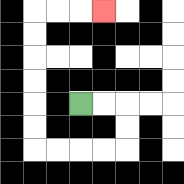{'start': '[3, 4]', 'end': '[4, 0]', 'path_directions': 'R,R,D,D,L,L,L,L,U,U,U,U,U,U,R,R,R', 'path_coordinates': '[[3, 4], [4, 4], [5, 4], [5, 5], [5, 6], [4, 6], [3, 6], [2, 6], [1, 6], [1, 5], [1, 4], [1, 3], [1, 2], [1, 1], [1, 0], [2, 0], [3, 0], [4, 0]]'}